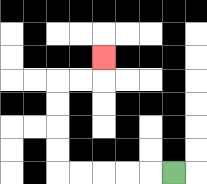{'start': '[7, 7]', 'end': '[4, 2]', 'path_directions': 'L,L,L,L,L,U,U,U,U,R,R,U', 'path_coordinates': '[[7, 7], [6, 7], [5, 7], [4, 7], [3, 7], [2, 7], [2, 6], [2, 5], [2, 4], [2, 3], [3, 3], [4, 3], [4, 2]]'}